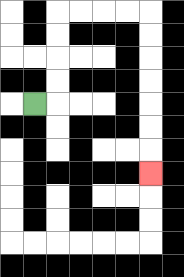{'start': '[1, 4]', 'end': '[6, 7]', 'path_directions': 'R,U,U,U,U,R,R,R,R,D,D,D,D,D,D,D', 'path_coordinates': '[[1, 4], [2, 4], [2, 3], [2, 2], [2, 1], [2, 0], [3, 0], [4, 0], [5, 0], [6, 0], [6, 1], [6, 2], [6, 3], [6, 4], [6, 5], [6, 6], [6, 7]]'}